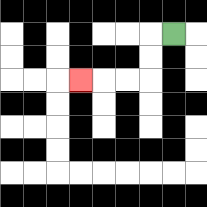{'start': '[7, 1]', 'end': '[3, 3]', 'path_directions': 'L,D,D,L,L,L', 'path_coordinates': '[[7, 1], [6, 1], [6, 2], [6, 3], [5, 3], [4, 3], [3, 3]]'}